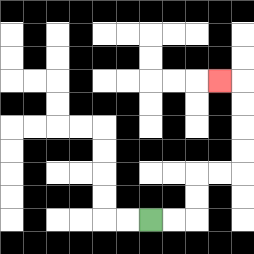{'start': '[6, 9]', 'end': '[9, 3]', 'path_directions': 'R,R,U,U,R,R,U,U,U,U,L', 'path_coordinates': '[[6, 9], [7, 9], [8, 9], [8, 8], [8, 7], [9, 7], [10, 7], [10, 6], [10, 5], [10, 4], [10, 3], [9, 3]]'}